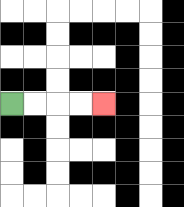{'start': '[0, 4]', 'end': '[4, 4]', 'path_directions': 'R,R,R,R', 'path_coordinates': '[[0, 4], [1, 4], [2, 4], [3, 4], [4, 4]]'}